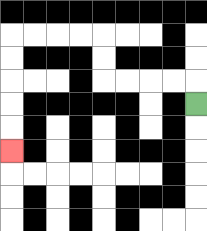{'start': '[8, 4]', 'end': '[0, 6]', 'path_directions': 'U,L,L,L,L,U,U,L,L,L,L,D,D,D,D,D', 'path_coordinates': '[[8, 4], [8, 3], [7, 3], [6, 3], [5, 3], [4, 3], [4, 2], [4, 1], [3, 1], [2, 1], [1, 1], [0, 1], [0, 2], [0, 3], [0, 4], [0, 5], [0, 6]]'}